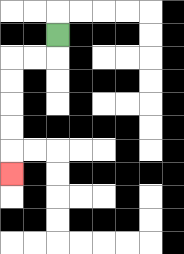{'start': '[2, 1]', 'end': '[0, 7]', 'path_directions': 'D,L,L,D,D,D,D,D', 'path_coordinates': '[[2, 1], [2, 2], [1, 2], [0, 2], [0, 3], [0, 4], [0, 5], [0, 6], [0, 7]]'}